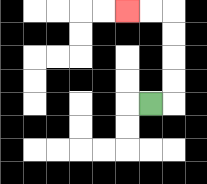{'start': '[6, 4]', 'end': '[5, 0]', 'path_directions': 'R,U,U,U,U,L,L', 'path_coordinates': '[[6, 4], [7, 4], [7, 3], [7, 2], [7, 1], [7, 0], [6, 0], [5, 0]]'}